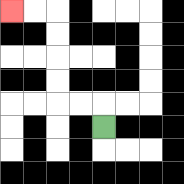{'start': '[4, 5]', 'end': '[0, 0]', 'path_directions': 'U,L,L,U,U,U,U,L,L', 'path_coordinates': '[[4, 5], [4, 4], [3, 4], [2, 4], [2, 3], [2, 2], [2, 1], [2, 0], [1, 0], [0, 0]]'}